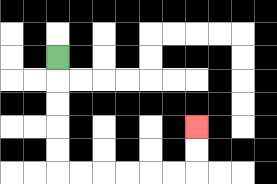{'start': '[2, 2]', 'end': '[8, 5]', 'path_directions': 'D,D,D,D,D,R,R,R,R,R,R,U,U', 'path_coordinates': '[[2, 2], [2, 3], [2, 4], [2, 5], [2, 6], [2, 7], [3, 7], [4, 7], [5, 7], [6, 7], [7, 7], [8, 7], [8, 6], [8, 5]]'}